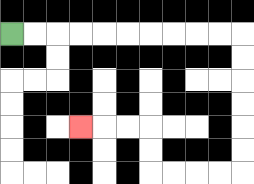{'start': '[0, 1]', 'end': '[3, 5]', 'path_directions': 'R,R,R,R,R,R,R,R,R,R,D,D,D,D,D,D,L,L,L,L,U,U,L,L,L', 'path_coordinates': '[[0, 1], [1, 1], [2, 1], [3, 1], [4, 1], [5, 1], [6, 1], [7, 1], [8, 1], [9, 1], [10, 1], [10, 2], [10, 3], [10, 4], [10, 5], [10, 6], [10, 7], [9, 7], [8, 7], [7, 7], [6, 7], [6, 6], [6, 5], [5, 5], [4, 5], [3, 5]]'}